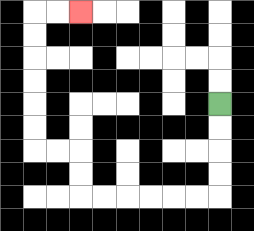{'start': '[9, 4]', 'end': '[3, 0]', 'path_directions': 'D,D,D,D,L,L,L,L,L,L,U,U,L,L,U,U,U,U,U,U,R,R', 'path_coordinates': '[[9, 4], [9, 5], [9, 6], [9, 7], [9, 8], [8, 8], [7, 8], [6, 8], [5, 8], [4, 8], [3, 8], [3, 7], [3, 6], [2, 6], [1, 6], [1, 5], [1, 4], [1, 3], [1, 2], [1, 1], [1, 0], [2, 0], [3, 0]]'}